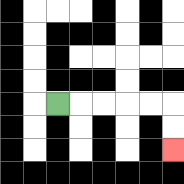{'start': '[2, 4]', 'end': '[7, 6]', 'path_directions': 'R,R,R,R,R,D,D', 'path_coordinates': '[[2, 4], [3, 4], [4, 4], [5, 4], [6, 4], [7, 4], [7, 5], [7, 6]]'}